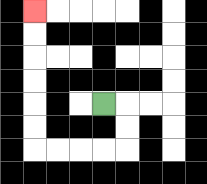{'start': '[4, 4]', 'end': '[1, 0]', 'path_directions': 'R,D,D,L,L,L,L,U,U,U,U,U,U', 'path_coordinates': '[[4, 4], [5, 4], [5, 5], [5, 6], [4, 6], [3, 6], [2, 6], [1, 6], [1, 5], [1, 4], [1, 3], [1, 2], [1, 1], [1, 0]]'}